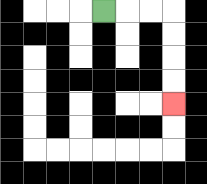{'start': '[4, 0]', 'end': '[7, 4]', 'path_directions': 'R,R,R,D,D,D,D', 'path_coordinates': '[[4, 0], [5, 0], [6, 0], [7, 0], [7, 1], [7, 2], [7, 3], [7, 4]]'}